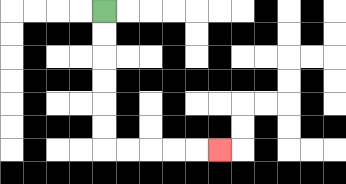{'start': '[4, 0]', 'end': '[9, 6]', 'path_directions': 'D,D,D,D,D,D,R,R,R,R,R', 'path_coordinates': '[[4, 0], [4, 1], [4, 2], [4, 3], [4, 4], [4, 5], [4, 6], [5, 6], [6, 6], [7, 6], [8, 6], [9, 6]]'}